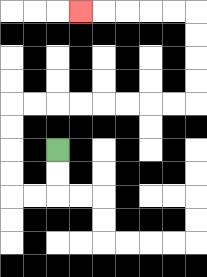{'start': '[2, 6]', 'end': '[3, 0]', 'path_directions': 'D,D,L,L,U,U,U,U,R,R,R,R,R,R,R,R,U,U,U,U,L,L,L,L,L', 'path_coordinates': '[[2, 6], [2, 7], [2, 8], [1, 8], [0, 8], [0, 7], [0, 6], [0, 5], [0, 4], [1, 4], [2, 4], [3, 4], [4, 4], [5, 4], [6, 4], [7, 4], [8, 4], [8, 3], [8, 2], [8, 1], [8, 0], [7, 0], [6, 0], [5, 0], [4, 0], [3, 0]]'}